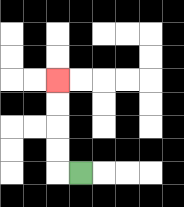{'start': '[3, 7]', 'end': '[2, 3]', 'path_directions': 'L,U,U,U,U', 'path_coordinates': '[[3, 7], [2, 7], [2, 6], [2, 5], [2, 4], [2, 3]]'}